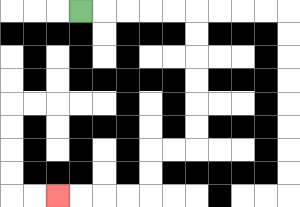{'start': '[3, 0]', 'end': '[2, 8]', 'path_directions': 'R,R,R,R,R,D,D,D,D,D,D,L,L,D,D,L,L,L,L', 'path_coordinates': '[[3, 0], [4, 0], [5, 0], [6, 0], [7, 0], [8, 0], [8, 1], [8, 2], [8, 3], [8, 4], [8, 5], [8, 6], [7, 6], [6, 6], [6, 7], [6, 8], [5, 8], [4, 8], [3, 8], [2, 8]]'}